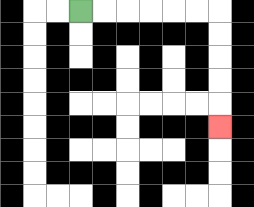{'start': '[3, 0]', 'end': '[9, 5]', 'path_directions': 'R,R,R,R,R,R,D,D,D,D,D', 'path_coordinates': '[[3, 0], [4, 0], [5, 0], [6, 0], [7, 0], [8, 0], [9, 0], [9, 1], [9, 2], [9, 3], [9, 4], [9, 5]]'}